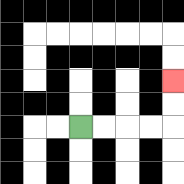{'start': '[3, 5]', 'end': '[7, 3]', 'path_directions': 'R,R,R,R,U,U', 'path_coordinates': '[[3, 5], [4, 5], [5, 5], [6, 5], [7, 5], [7, 4], [7, 3]]'}